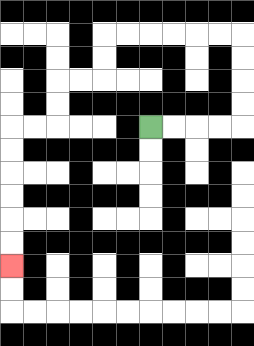{'start': '[6, 5]', 'end': '[0, 11]', 'path_directions': 'R,R,R,R,U,U,U,U,L,L,L,L,L,L,D,D,L,L,D,D,L,L,D,D,D,D,D,D', 'path_coordinates': '[[6, 5], [7, 5], [8, 5], [9, 5], [10, 5], [10, 4], [10, 3], [10, 2], [10, 1], [9, 1], [8, 1], [7, 1], [6, 1], [5, 1], [4, 1], [4, 2], [4, 3], [3, 3], [2, 3], [2, 4], [2, 5], [1, 5], [0, 5], [0, 6], [0, 7], [0, 8], [0, 9], [0, 10], [0, 11]]'}